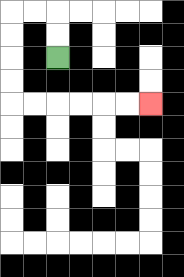{'start': '[2, 2]', 'end': '[6, 4]', 'path_directions': 'U,U,L,L,D,D,D,D,R,R,R,R,R,R', 'path_coordinates': '[[2, 2], [2, 1], [2, 0], [1, 0], [0, 0], [0, 1], [0, 2], [0, 3], [0, 4], [1, 4], [2, 4], [3, 4], [4, 4], [5, 4], [6, 4]]'}